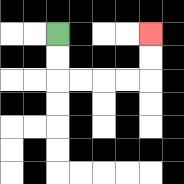{'start': '[2, 1]', 'end': '[6, 1]', 'path_directions': 'D,D,R,R,R,R,U,U', 'path_coordinates': '[[2, 1], [2, 2], [2, 3], [3, 3], [4, 3], [5, 3], [6, 3], [6, 2], [6, 1]]'}